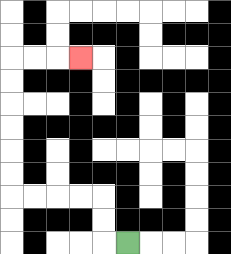{'start': '[5, 10]', 'end': '[3, 2]', 'path_directions': 'L,U,U,L,L,L,L,U,U,U,U,U,U,R,R,R', 'path_coordinates': '[[5, 10], [4, 10], [4, 9], [4, 8], [3, 8], [2, 8], [1, 8], [0, 8], [0, 7], [0, 6], [0, 5], [0, 4], [0, 3], [0, 2], [1, 2], [2, 2], [3, 2]]'}